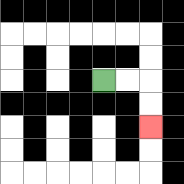{'start': '[4, 3]', 'end': '[6, 5]', 'path_directions': 'R,R,D,D', 'path_coordinates': '[[4, 3], [5, 3], [6, 3], [6, 4], [6, 5]]'}